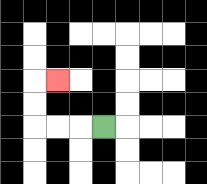{'start': '[4, 5]', 'end': '[2, 3]', 'path_directions': 'L,L,L,U,U,R', 'path_coordinates': '[[4, 5], [3, 5], [2, 5], [1, 5], [1, 4], [1, 3], [2, 3]]'}